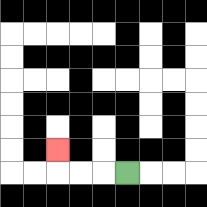{'start': '[5, 7]', 'end': '[2, 6]', 'path_directions': 'L,L,L,U', 'path_coordinates': '[[5, 7], [4, 7], [3, 7], [2, 7], [2, 6]]'}